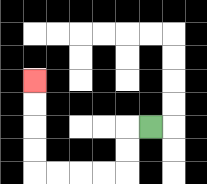{'start': '[6, 5]', 'end': '[1, 3]', 'path_directions': 'L,D,D,L,L,L,L,U,U,U,U', 'path_coordinates': '[[6, 5], [5, 5], [5, 6], [5, 7], [4, 7], [3, 7], [2, 7], [1, 7], [1, 6], [1, 5], [1, 4], [1, 3]]'}